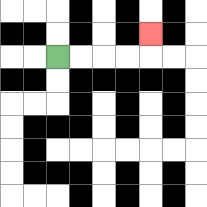{'start': '[2, 2]', 'end': '[6, 1]', 'path_directions': 'R,R,R,R,U', 'path_coordinates': '[[2, 2], [3, 2], [4, 2], [5, 2], [6, 2], [6, 1]]'}